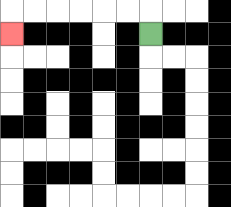{'start': '[6, 1]', 'end': '[0, 1]', 'path_directions': 'U,L,L,L,L,L,L,D', 'path_coordinates': '[[6, 1], [6, 0], [5, 0], [4, 0], [3, 0], [2, 0], [1, 0], [0, 0], [0, 1]]'}